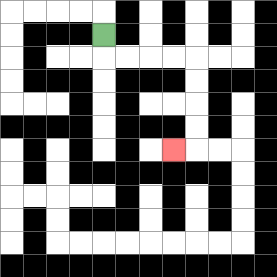{'start': '[4, 1]', 'end': '[7, 6]', 'path_directions': 'D,R,R,R,R,D,D,D,D,L', 'path_coordinates': '[[4, 1], [4, 2], [5, 2], [6, 2], [7, 2], [8, 2], [8, 3], [8, 4], [8, 5], [8, 6], [7, 6]]'}